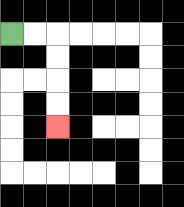{'start': '[0, 1]', 'end': '[2, 5]', 'path_directions': 'R,R,D,D,D,D', 'path_coordinates': '[[0, 1], [1, 1], [2, 1], [2, 2], [2, 3], [2, 4], [2, 5]]'}